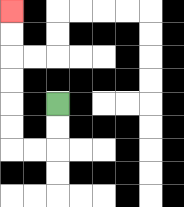{'start': '[2, 4]', 'end': '[0, 0]', 'path_directions': 'D,D,L,L,U,U,U,U,U,U', 'path_coordinates': '[[2, 4], [2, 5], [2, 6], [1, 6], [0, 6], [0, 5], [0, 4], [0, 3], [0, 2], [0, 1], [0, 0]]'}